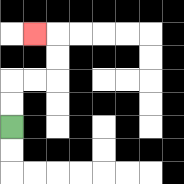{'start': '[0, 5]', 'end': '[1, 1]', 'path_directions': 'U,U,R,R,U,U,L', 'path_coordinates': '[[0, 5], [0, 4], [0, 3], [1, 3], [2, 3], [2, 2], [2, 1], [1, 1]]'}